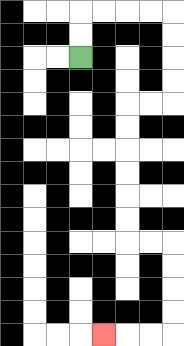{'start': '[3, 2]', 'end': '[4, 14]', 'path_directions': 'U,U,R,R,R,R,D,D,D,D,L,L,D,D,D,D,D,D,R,R,D,D,D,D,L,L,L', 'path_coordinates': '[[3, 2], [3, 1], [3, 0], [4, 0], [5, 0], [6, 0], [7, 0], [7, 1], [7, 2], [7, 3], [7, 4], [6, 4], [5, 4], [5, 5], [5, 6], [5, 7], [5, 8], [5, 9], [5, 10], [6, 10], [7, 10], [7, 11], [7, 12], [7, 13], [7, 14], [6, 14], [5, 14], [4, 14]]'}